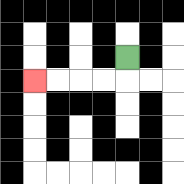{'start': '[5, 2]', 'end': '[1, 3]', 'path_directions': 'D,L,L,L,L', 'path_coordinates': '[[5, 2], [5, 3], [4, 3], [3, 3], [2, 3], [1, 3]]'}